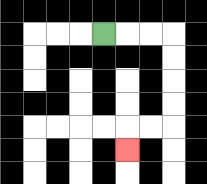{'start': '[4, 1]', 'end': '[5, 6]', 'path_directions': 'R,R,R,D,D,D,D,L,L,D', 'path_coordinates': '[[4, 1], [5, 1], [6, 1], [7, 1], [7, 2], [7, 3], [7, 4], [7, 5], [6, 5], [5, 5], [5, 6]]'}